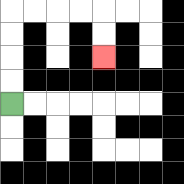{'start': '[0, 4]', 'end': '[4, 2]', 'path_directions': 'U,U,U,U,R,R,R,R,D,D', 'path_coordinates': '[[0, 4], [0, 3], [0, 2], [0, 1], [0, 0], [1, 0], [2, 0], [3, 0], [4, 0], [4, 1], [4, 2]]'}